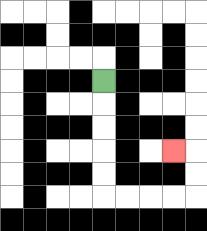{'start': '[4, 3]', 'end': '[7, 6]', 'path_directions': 'D,D,D,D,D,R,R,R,R,U,U,L', 'path_coordinates': '[[4, 3], [4, 4], [4, 5], [4, 6], [4, 7], [4, 8], [5, 8], [6, 8], [7, 8], [8, 8], [8, 7], [8, 6], [7, 6]]'}